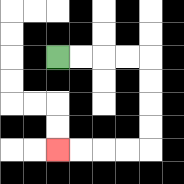{'start': '[2, 2]', 'end': '[2, 6]', 'path_directions': 'R,R,R,R,D,D,D,D,L,L,L,L', 'path_coordinates': '[[2, 2], [3, 2], [4, 2], [5, 2], [6, 2], [6, 3], [6, 4], [6, 5], [6, 6], [5, 6], [4, 6], [3, 6], [2, 6]]'}